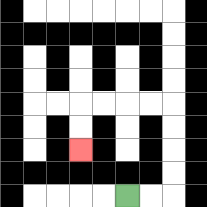{'start': '[5, 8]', 'end': '[3, 6]', 'path_directions': 'R,R,U,U,U,U,L,L,L,L,D,D', 'path_coordinates': '[[5, 8], [6, 8], [7, 8], [7, 7], [7, 6], [7, 5], [7, 4], [6, 4], [5, 4], [4, 4], [3, 4], [3, 5], [3, 6]]'}